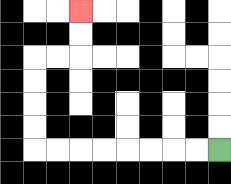{'start': '[9, 6]', 'end': '[3, 0]', 'path_directions': 'L,L,L,L,L,L,L,L,U,U,U,U,R,R,U,U', 'path_coordinates': '[[9, 6], [8, 6], [7, 6], [6, 6], [5, 6], [4, 6], [3, 6], [2, 6], [1, 6], [1, 5], [1, 4], [1, 3], [1, 2], [2, 2], [3, 2], [3, 1], [3, 0]]'}